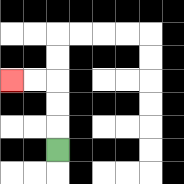{'start': '[2, 6]', 'end': '[0, 3]', 'path_directions': 'U,U,U,L,L', 'path_coordinates': '[[2, 6], [2, 5], [2, 4], [2, 3], [1, 3], [0, 3]]'}